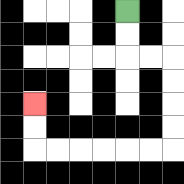{'start': '[5, 0]', 'end': '[1, 4]', 'path_directions': 'D,D,R,R,D,D,D,D,L,L,L,L,L,L,U,U', 'path_coordinates': '[[5, 0], [5, 1], [5, 2], [6, 2], [7, 2], [7, 3], [7, 4], [7, 5], [7, 6], [6, 6], [5, 6], [4, 6], [3, 6], [2, 6], [1, 6], [1, 5], [1, 4]]'}